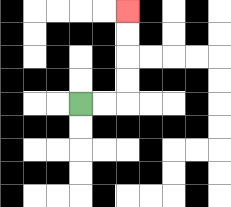{'start': '[3, 4]', 'end': '[5, 0]', 'path_directions': 'R,R,U,U,U,U', 'path_coordinates': '[[3, 4], [4, 4], [5, 4], [5, 3], [5, 2], [5, 1], [5, 0]]'}